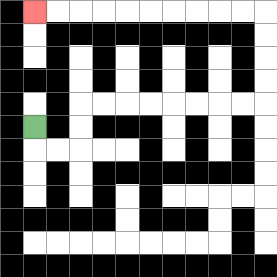{'start': '[1, 5]', 'end': '[1, 0]', 'path_directions': 'D,R,R,U,U,R,R,R,R,R,R,R,R,U,U,U,U,L,L,L,L,L,L,L,L,L,L', 'path_coordinates': '[[1, 5], [1, 6], [2, 6], [3, 6], [3, 5], [3, 4], [4, 4], [5, 4], [6, 4], [7, 4], [8, 4], [9, 4], [10, 4], [11, 4], [11, 3], [11, 2], [11, 1], [11, 0], [10, 0], [9, 0], [8, 0], [7, 0], [6, 0], [5, 0], [4, 0], [3, 0], [2, 0], [1, 0]]'}